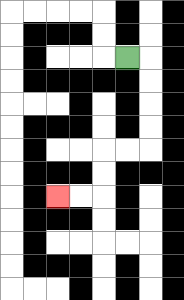{'start': '[5, 2]', 'end': '[2, 8]', 'path_directions': 'R,D,D,D,D,L,L,D,D,L,L', 'path_coordinates': '[[5, 2], [6, 2], [6, 3], [6, 4], [6, 5], [6, 6], [5, 6], [4, 6], [4, 7], [4, 8], [3, 8], [2, 8]]'}